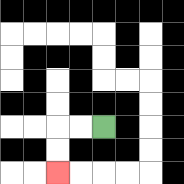{'start': '[4, 5]', 'end': '[2, 7]', 'path_directions': 'L,L,D,D', 'path_coordinates': '[[4, 5], [3, 5], [2, 5], [2, 6], [2, 7]]'}